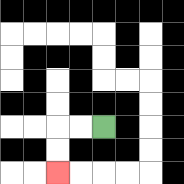{'start': '[4, 5]', 'end': '[2, 7]', 'path_directions': 'L,L,D,D', 'path_coordinates': '[[4, 5], [3, 5], [2, 5], [2, 6], [2, 7]]'}